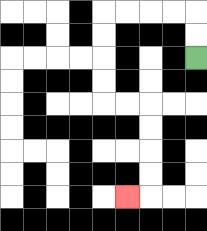{'start': '[8, 2]', 'end': '[5, 8]', 'path_directions': 'U,U,L,L,L,L,D,D,D,D,R,R,D,D,D,D,L', 'path_coordinates': '[[8, 2], [8, 1], [8, 0], [7, 0], [6, 0], [5, 0], [4, 0], [4, 1], [4, 2], [4, 3], [4, 4], [5, 4], [6, 4], [6, 5], [6, 6], [6, 7], [6, 8], [5, 8]]'}